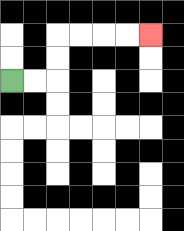{'start': '[0, 3]', 'end': '[6, 1]', 'path_directions': 'R,R,U,U,R,R,R,R', 'path_coordinates': '[[0, 3], [1, 3], [2, 3], [2, 2], [2, 1], [3, 1], [4, 1], [5, 1], [6, 1]]'}